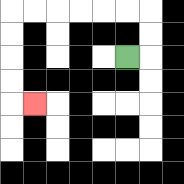{'start': '[5, 2]', 'end': '[1, 4]', 'path_directions': 'R,U,U,L,L,L,L,L,L,D,D,D,D,R', 'path_coordinates': '[[5, 2], [6, 2], [6, 1], [6, 0], [5, 0], [4, 0], [3, 0], [2, 0], [1, 0], [0, 0], [0, 1], [0, 2], [0, 3], [0, 4], [1, 4]]'}